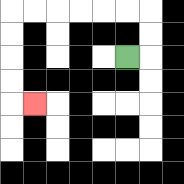{'start': '[5, 2]', 'end': '[1, 4]', 'path_directions': 'R,U,U,L,L,L,L,L,L,D,D,D,D,R', 'path_coordinates': '[[5, 2], [6, 2], [6, 1], [6, 0], [5, 0], [4, 0], [3, 0], [2, 0], [1, 0], [0, 0], [0, 1], [0, 2], [0, 3], [0, 4], [1, 4]]'}